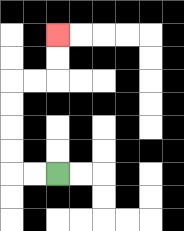{'start': '[2, 7]', 'end': '[2, 1]', 'path_directions': 'L,L,U,U,U,U,R,R,U,U', 'path_coordinates': '[[2, 7], [1, 7], [0, 7], [0, 6], [0, 5], [0, 4], [0, 3], [1, 3], [2, 3], [2, 2], [2, 1]]'}